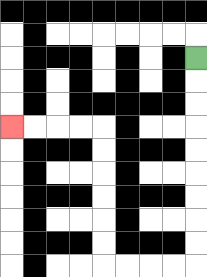{'start': '[8, 2]', 'end': '[0, 5]', 'path_directions': 'D,D,D,D,D,D,D,D,D,L,L,L,L,U,U,U,U,U,U,L,L,L,L', 'path_coordinates': '[[8, 2], [8, 3], [8, 4], [8, 5], [8, 6], [8, 7], [8, 8], [8, 9], [8, 10], [8, 11], [7, 11], [6, 11], [5, 11], [4, 11], [4, 10], [4, 9], [4, 8], [4, 7], [4, 6], [4, 5], [3, 5], [2, 5], [1, 5], [0, 5]]'}